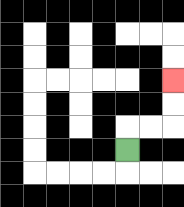{'start': '[5, 6]', 'end': '[7, 3]', 'path_directions': 'U,R,R,U,U', 'path_coordinates': '[[5, 6], [5, 5], [6, 5], [7, 5], [7, 4], [7, 3]]'}